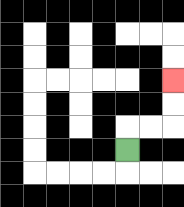{'start': '[5, 6]', 'end': '[7, 3]', 'path_directions': 'U,R,R,U,U', 'path_coordinates': '[[5, 6], [5, 5], [6, 5], [7, 5], [7, 4], [7, 3]]'}